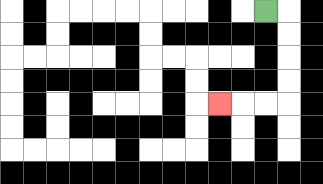{'start': '[11, 0]', 'end': '[9, 4]', 'path_directions': 'R,D,D,D,D,L,L,L', 'path_coordinates': '[[11, 0], [12, 0], [12, 1], [12, 2], [12, 3], [12, 4], [11, 4], [10, 4], [9, 4]]'}